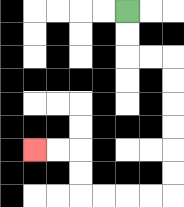{'start': '[5, 0]', 'end': '[1, 6]', 'path_directions': 'D,D,R,R,D,D,D,D,D,D,L,L,L,L,U,U,L,L', 'path_coordinates': '[[5, 0], [5, 1], [5, 2], [6, 2], [7, 2], [7, 3], [7, 4], [7, 5], [7, 6], [7, 7], [7, 8], [6, 8], [5, 8], [4, 8], [3, 8], [3, 7], [3, 6], [2, 6], [1, 6]]'}